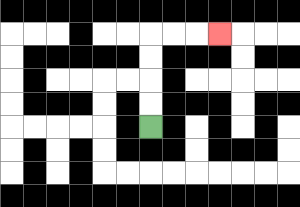{'start': '[6, 5]', 'end': '[9, 1]', 'path_directions': 'U,U,U,U,R,R,R', 'path_coordinates': '[[6, 5], [6, 4], [6, 3], [6, 2], [6, 1], [7, 1], [8, 1], [9, 1]]'}